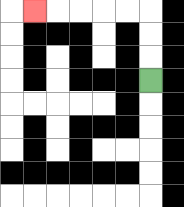{'start': '[6, 3]', 'end': '[1, 0]', 'path_directions': 'U,U,U,L,L,L,L,L', 'path_coordinates': '[[6, 3], [6, 2], [6, 1], [6, 0], [5, 0], [4, 0], [3, 0], [2, 0], [1, 0]]'}